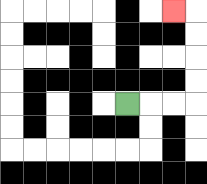{'start': '[5, 4]', 'end': '[7, 0]', 'path_directions': 'R,R,R,U,U,U,U,L', 'path_coordinates': '[[5, 4], [6, 4], [7, 4], [8, 4], [8, 3], [8, 2], [8, 1], [8, 0], [7, 0]]'}